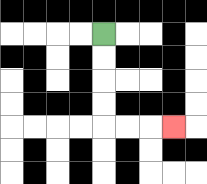{'start': '[4, 1]', 'end': '[7, 5]', 'path_directions': 'D,D,D,D,R,R,R', 'path_coordinates': '[[4, 1], [4, 2], [4, 3], [4, 4], [4, 5], [5, 5], [6, 5], [7, 5]]'}